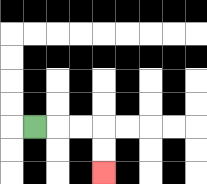{'start': '[1, 5]', 'end': '[4, 7]', 'path_directions': 'R,R,R,D,D', 'path_coordinates': '[[1, 5], [2, 5], [3, 5], [4, 5], [4, 6], [4, 7]]'}